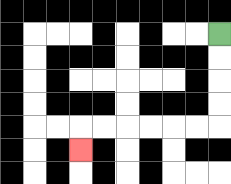{'start': '[9, 1]', 'end': '[3, 6]', 'path_directions': 'D,D,D,D,L,L,L,L,L,L,D', 'path_coordinates': '[[9, 1], [9, 2], [9, 3], [9, 4], [9, 5], [8, 5], [7, 5], [6, 5], [5, 5], [4, 5], [3, 5], [3, 6]]'}